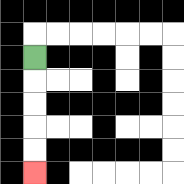{'start': '[1, 2]', 'end': '[1, 7]', 'path_directions': 'D,D,D,D,D', 'path_coordinates': '[[1, 2], [1, 3], [1, 4], [1, 5], [1, 6], [1, 7]]'}